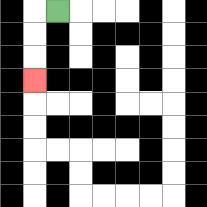{'start': '[2, 0]', 'end': '[1, 3]', 'path_directions': 'L,D,D,D', 'path_coordinates': '[[2, 0], [1, 0], [1, 1], [1, 2], [1, 3]]'}